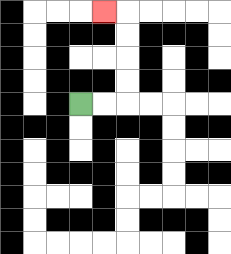{'start': '[3, 4]', 'end': '[4, 0]', 'path_directions': 'R,R,U,U,U,U,L', 'path_coordinates': '[[3, 4], [4, 4], [5, 4], [5, 3], [5, 2], [5, 1], [5, 0], [4, 0]]'}